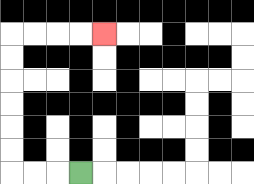{'start': '[3, 7]', 'end': '[4, 1]', 'path_directions': 'L,L,L,U,U,U,U,U,U,R,R,R,R', 'path_coordinates': '[[3, 7], [2, 7], [1, 7], [0, 7], [0, 6], [0, 5], [0, 4], [0, 3], [0, 2], [0, 1], [1, 1], [2, 1], [3, 1], [4, 1]]'}